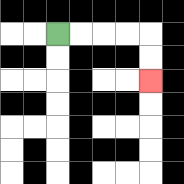{'start': '[2, 1]', 'end': '[6, 3]', 'path_directions': 'R,R,R,R,D,D', 'path_coordinates': '[[2, 1], [3, 1], [4, 1], [5, 1], [6, 1], [6, 2], [6, 3]]'}